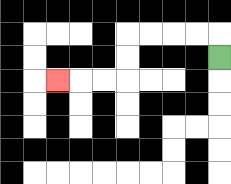{'start': '[9, 2]', 'end': '[2, 3]', 'path_directions': 'U,L,L,L,L,D,D,L,L,L', 'path_coordinates': '[[9, 2], [9, 1], [8, 1], [7, 1], [6, 1], [5, 1], [5, 2], [5, 3], [4, 3], [3, 3], [2, 3]]'}